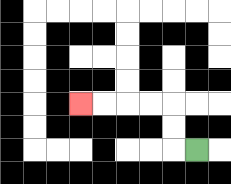{'start': '[8, 6]', 'end': '[3, 4]', 'path_directions': 'L,U,U,L,L,L,L', 'path_coordinates': '[[8, 6], [7, 6], [7, 5], [7, 4], [6, 4], [5, 4], [4, 4], [3, 4]]'}